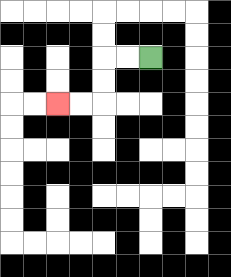{'start': '[6, 2]', 'end': '[2, 4]', 'path_directions': 'L,L,D,D,L,L', 'path_coordinates': '[[6, 2], [5, 2], [4, 2], [4, 3], [4, 4], [3, 4], [2, 4]]'}